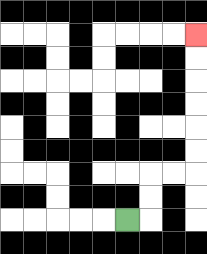{'start': '[5, 9]', 'end': '[8, 1]', 'path_directions': 'R,U,U,R,R,U,U,U,U,U,U', 'path_coordinates': '[[5, 9], [6, 9], [6, 8], [6, 7], [7, 7], [8, 7], [8, 6], [8, 5], [8, 4], [8, 3], [8, 2], [8, 1]]'}